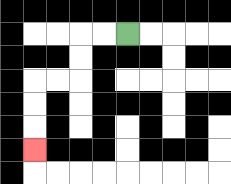{'start': '[5, 1]', 'end': '[1, 6]', 'path_directions': 'L,L,D,D,L,L,D,D,D', 'path_coordinates': '[[5, 1], [4, 1], [3, 1], [3, 2], [3, 3], [2, 3], [1, 3], [1, 4], [1, 5], [1, 6]]'}